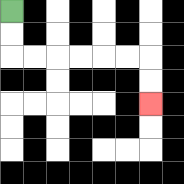{'start': '[0, 0]', 'end': '[6, 4]', 'path_directions': 'D,D,R,R,R,R,R,R,D,D', 'path_coordinates': '[[0, 0], [0, 1], [0, 2], [1, 2], [2, 2], [3, 2], [4, 2], [5, 2], [6, 2], [6, 3], [6, 4]]'}